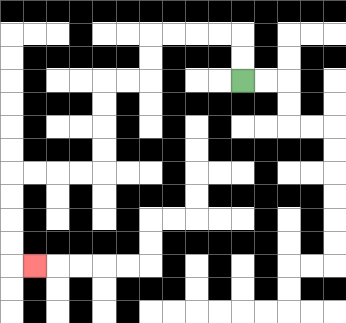{'start': '[10, 3]', 'end': '[1, 11]', 'path_directions': 'U,U,L,L,L,L,D,D,L,L,D,D,D,D,L,L,L,L,D,D,D,D,R', 'path_coordinates': '[[10, 3], [10, 2], [10, 1], [9, 1], [8, 1], [7, 1], [6, 1], [6, 2], [6, 3], [5, 3], [4, 3], [4, 4], [4, 5], [4, 6], [4, 7], [3, 7], [2, 7], [1, 7], [0, 7], [0, 8], [0, 9], [0, 10], [0, 11], [1, 11]]'}